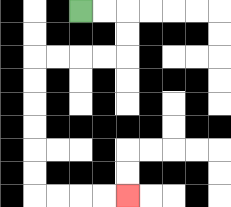{'start': '[3, 0]', 'end': '[5, 8]', 'path_directions': 'R,R,D,D,L,L,L,L,D,D,D,D,D,D,R,R,R,R', 'path_coordinates': '[[3, 0], [4, 0], [5, 0], [5, 1], [5, 2], [4, 2], [3, 2], [2, 2], [1, 2], [1, 3], [1, 4], [1, 5], [1, 6], [1, 7], [1, 8], [2, 8], [3, 8], [4, 8], [5, 8]]'}